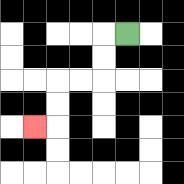{'start': '[5, 1]', 'end': '[1, 5]', 'path_directions': 'L,D,D,L,L,D,D,L', 'path_coordinates': '[[5, 1], [4, 1], [4, 2], [4, 3], [3, 3], [2, 3], [2, 4], [2, 5], [1, 5]]'}